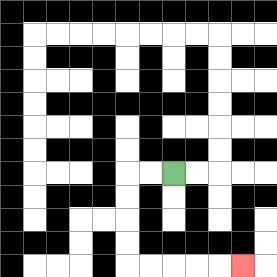{'start': '[7, 7]', 'end': '[10, 11]', 'path_directions': 'L,L,D,D,D,D,R,R,R,R,R', 'path_coordinates': '[[7, 7], [6, 7], [5, 7], [5, 8], [5, 9], [5, 10], [5, 11], [6, 11], [7, 11], [8, 11], [9, 11], [10, 11]]'}